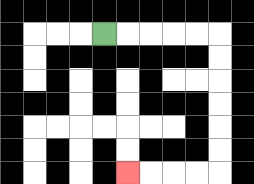{'start': '[4, 1]', 'end': '[5, 7]', 'path_directions': 'R,R,R,R,R,D,D,D,D,D,D,L,L,L,L', 'path_coordinates': '[[4, 1], [5, 1], [6, 1], [7, 1], [8, 1], [9, 1], [9, 2], [9, 3], [9, 4], [9, 5], [9, 6], [9, 7], [8, 7], [7, 7], [6, 7], [5, 7]]'}